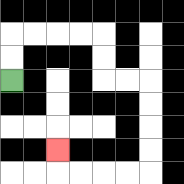{'start': '[0, 3]', 'end': '[2, 6]', 'path_directions': 'U,U,R,R,R,R,D,D,R,R,D,D,D,D,L,L,L,L,U', 'path_coordinates': '[[0, 3], [0, 2], [0, 1], [1, 1], [2, 1], [3, 1], [4, 1], [4, 2], [4, 3], [5, 3], [6, 3], [6, 4], [6, 5], [6, 6], [6, 7], [5, 7], [4, 7], [3, 7], [2, 7], [2, 6]]'}